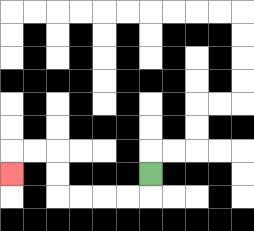{'start': '[6, 7]', 'end': '[0, 7]', 'path_directions': 'D,L,L,L,L,U,U,L,L,D', 'path_coordinates': '[[6, 7], [6, 8], [5, 8], [4, 8], [3, 8], [2, 8], [2, 7], [2, 6], [1, 6], [0, 6], [0, 7]]'}